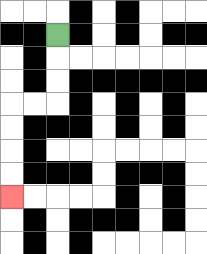{'start': '[2, 1]', 'end': '[0, 8]', 'path_directions': 'D,D,D,L,L,D,D,D,D', 'path_coordinates': '[[2, 1], [2, 2], [2, 3], [2, 4], [1, 4], [0, 4], [0, 5], [0, 6], [0, 7], [0, 8]]'}